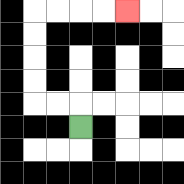{'start': '[3, 5]', 'end': '[5, 0]', 'path_directions': 'U,L,L,U,U,U,U,R,R,R,R', 'path_coordinates': '[[3, 5], [3, 4], [2, 4], [1, 4], [1, 3], [1, 2], [1, 1], [1, 0], [2, 0], [3, 0], [4, 0], [5, 0]]'}